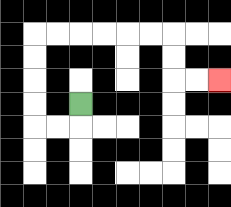{'start': '[3, 4]', 'end': '[9, 3]', 'path_directions': 'D,L,L,U,U,U,U,R,R,R,R,R,R,D,D,R,R', 'path_coordinates': '[[3, 4], [3, 5], [2, 5], [1, 5], [1, 4], [1, 3], [1, 2], [1, 1], [2, 1], [3, 1], [4, 1], [5, 1], [6, 1], [7, 1], [7, 2], [7, 3], [8, 3], [9, 3]]'}